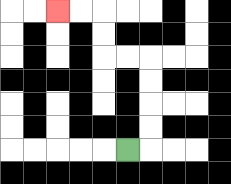{'start': '[5, 6]', 'end': '[2, 0]', 'path_directions': 'R,U,U,U,U,L,L,U,U,L,L', 'path_coordinates': '[[5, 6], [6, 6], [6, 5], [6, 4], [6, 3], [6, 2], [5, 2], [4, 2], [4, 1], [4, 0], [3, 0], [2, 0]]'}